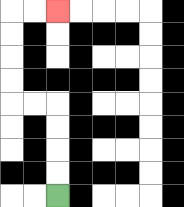{'start': '[2, 8]', 'end': '[2, 0]', 'path_directions': 'U,U,U,U,L,L,U,U,U,U,R,R', 'path_coordinates': '[[2, 8], [2, 7], [2, 6], [2, 5], [2, 4], [1, 4], [0, 4], [0, 3], [0, 2], [0, 1], [0, 0], [1, 0], [2, 0]]'}